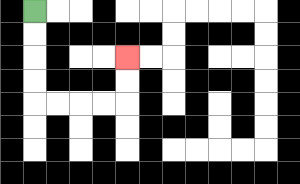{'start': '[1, 0]', 'end': '[5, 2]', 'path_directions': 'D,D,D,D,R,R,R,R,U,U', 'path_coordinates': '[[1, 0], [1, 1], [1, 2], [1, 3], [1, 4], [2, 4], [3, 4], [4, 4], [5, 4], [5, 3], [5, 2]]'}